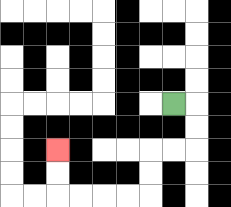{'start': '[7, 4]', 'end': '[2, 6]', 'path_directions': 'R,D,D,L,L,D,D,L,L,L,L,U,U', 'path_coordinates': '[[7, 4], [8, 4], [8, 5], [8, 6], [7, 6], [6, 6], [6, 7], [6, 8], [5, 8], [4, 8], [3, 8], [2, 8], [2, 7], [2, 6]]'}